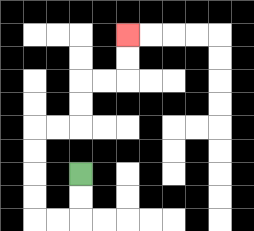{'start': '[3, 7]', 'end': '[5, 1]', 'path_directions': 'D,D,L,L,U,U,U,U,R,R,U,U,R,R,U,U', 'path_coordinates': '[[3, 7], [3, 8], [3, 9], [2, 9], [1, 9], [1, 8], [1, 7], [1, 6], [1, 5], [2, 5], [3, 5], [3, 4], [3, 3], [4, 3], [5, 3], [5, 2], [5, 1]]'}